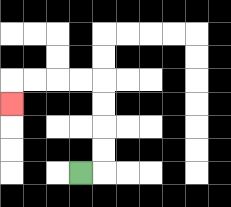{'start': '[3, 7]', 'end': '[0, 4]', 'path_directions': 'R,U,U,U,U,L,L,L,L,D', 'path_coordinates': '[[3, 7], [4, 7], [4, 6], [4, 5], [4, 4], [4, 3], [3, 3], [2, 3], [1, 3], [0, 3], [0, 4]]'}